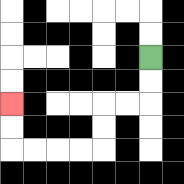{'start': '[6, 2]', 'end': '[0, 4]', 'path_directions': 'D,D,L,L,D,D,L,L,L,L,U,U', 'path_coordinates': '[[6, 2], [6, 3], [6, 4], [5, 4], [4, 4], [4, 5], [4, 6], [3, 6], [2, 6], [1, 6], [0, 6], [0, 5], [0, 4]]'}